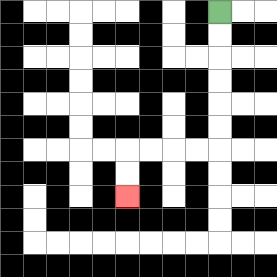{'start': '[9, 0]', 'end': '[5, 8]', 'path_directions': 'D,D,D,D,D,D,L,L,L,L,D,D', 'path_coordinates': '[[9, 0], [9, 1], [9, 2], [9, 3], [9, 4], [9, 5], [9, 6], [8, 6], [7, 6], [6, 6], [5, 6], [5, 7], [5, 8]]'}